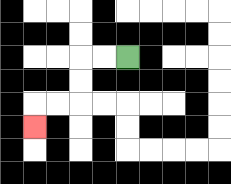{'start': '[5, 2]', 'end': '[1, 5]', 'path_directions': 'L,L,D,D,L,L,D', 'path_coordinates': '[[5, 2], [4, 2], [3, 2], [3, 3], [3, 4], [2, 4], [1, 4], [1, 5]]'}